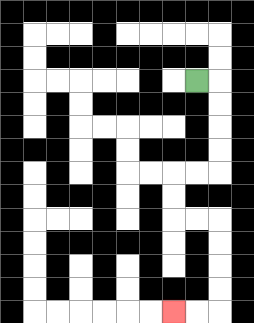{'start': '[8, 3]', 'end': '[7, 13]', 'path_directions': 'R,D,D,D,D,L,L,D,D,R,R,D,D,D,D,L,L', 'path_coordinates': '[[8, 3], [9, 3], [9, 4], [9, 5], [9, 6], [9, 7], [8, 7], [7, 7], [7, 8], [7, 9], [8, 9], [9, 9], [9, 10], [9, 11], [9, 12], [9, 13], [8, 13], [7, 13]]'}